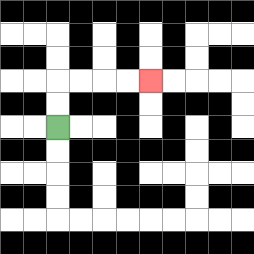{'start': '[2, 5]', 'end': '[6, 3]', 'path_directions': 'U,U,R,R,R,R', 'path_coordinates': '[[2, 5], [2, 4], [2, 3], [3, 3], [4, 3], [5, 3], [6, 3]]'}